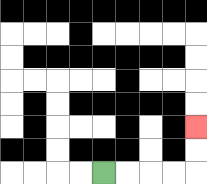{'start': '[4, 7]', 'end': '[8, 5]', 'path_directions': 'R,R,R,R,U,U', 'path_coordinates': '[[4, 7], [5, 7], [6, 7], [7, 7], [8, 7], [8, 6], [8, 5]]'}